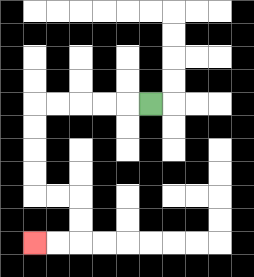{'start': '[6, 4]', 'end': '[1, 10]', 'path_directions': 'L,L,L,L,L,D,D,D,D,R,R,D,D,L,L', 'path_coordinates': '[[6, 4], [5, 4], [4, 4], [3, 4], [2, 4], [1, 4], [1, 5], [1, 6], [1, 7], [1, 8], [2, 8], [3, 8], [3, 9], [3, 10], [2, 10], [1, 10]]'}